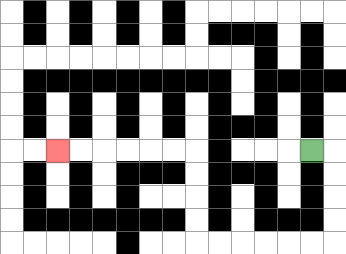{'start': '[13, 6]', 'end': '[2, 6]', 'path_directions': 'R,D,D,D,D,L,L,L,L,L,L,U,U,U,U,L,L,L,L,L,L', 'path_coordinates': '[[13, 6], [14, 6], [14, 7], [14, 8], [14, 9], [14, 10], [13, 10], [12, 10], [11, 10], [10, 10], [9, 10], [8, 10], [8, 9], [8, 8], [8, 7], [8, 6], [7, 6], [6, 6], [5, 6], [4, 6], [3, 6], [2, 6]]'}